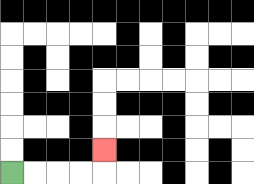{'start': '[0, 7]', 'end': '[4, 6]', 'path_directions': 'R,R,R,R,U', 'path_coordinates': '[[0, 7], [1, 7], [2, 7], [3, 7], [4, 7], [4, 6]]'}